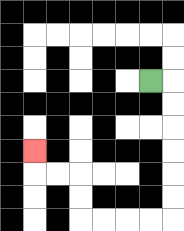{'start': '[6, 3]', 'end': '[1, 6]', 'path_directions': 'R,D,D,D,D,D,D,L,L,L,L,U,U,L,L,U', 'path_coordinates': '[[6, 3], [7, 3], [7, 4], [7, 5], [7, 6], [7, 7], [7, 8], [7, 9], [6, 9], [5, 9], [4, 9], [3, 9], [3, 8], [3, 7], [2, 7], [1, 7], [1, 6]]'}